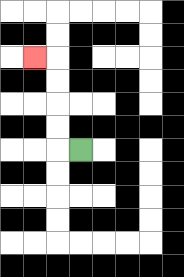{'start': '[3, 6]', 'end': '[1, 2]', 'path_directions': 'L,U,U,U,U,L', 'path_coordinates': '[[3, 6], [2, 6], [2, 5], [2, 4], [2, 3], [2, 2], [1, 2]]'}